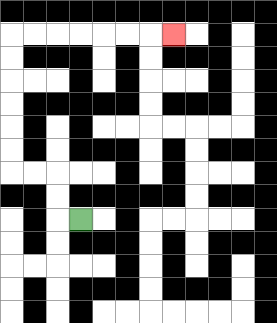{'start': '[3, 9]', 'end': '[7, 1]', 'path_directions': 'L,U,U,L,L,U,U,U,U,U,U,R,R,R,R,R,R,R', 'path_coordinates': '[[3, 9], [2, 9], [2, 8], [2, 7], [1, 7], [0, 7], [0, 6], [0, 5], [0, 4], [0, 3], [0, 2], [0, 1], [1, 1], [2, 1], [3, 1], [4, 1], [5, 1], [6, 1], [7, 1]]'}